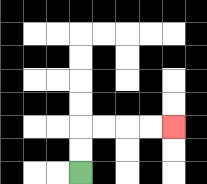{'start': '[3, 7]', 'end': '[7, 5]', 'path_directions': 'U,U,R,R,R,R', 'path_coordinates': '[[3, 7], [3, 6], [3, 5], [4, 5], [5, 5], [6, 5], [7, 5]]'}